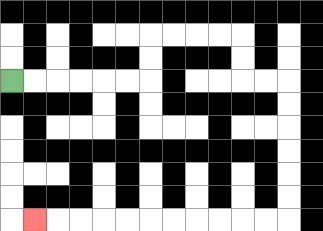{'start': '[0, 3]', 'end': '[1, 9]', 'path_directions': 'R,R,R,R,R,R,U,U,R,R,R,R,D,D,R,R,D,D,D,D,D,D,L,L,L,L,L,L,L,L,L,L,L', 'path_coordinates': '[[0, 3], [1, 3], [2, 3], [3, 3], [4, 3], [5, 3], [6, 3], [6, 2], [6, 1], [7, 1], [8, 1], [9, 1], [10, 1], [10, 2], [10, 3], [11, 3], [12, 3], [12, 4], [12, 5], [12, 6], [12, 7], [12, 8], [12, 9], [11, 9], [10, 9], [9, 9], [8, 9], [7, 9], [6, 9], [5, 9], [4, 9], [3, 9], [2, 9], [1, 9]]'}